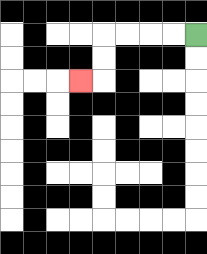{'start': '[8, 1]', 'end': '[3, 3]', 'path_directions': 'L,L,L,L,D,D,L', 'path_coordinates': '[[8, 1], [7, 1], [6, 1], [5, 1], [4, 1], [4, 2], [4, 3], [3, 3]]'}